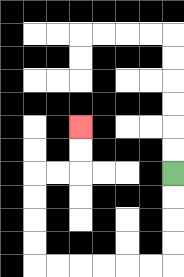{'start': '[7, 7]', 'end': '[3, 5]', 'path_directions': 'D,D,D,D,L,L,L,L,L,L,U,U,U,U,R,R,U,U', 'path_coordinates': '[[7, 7], [7, 8], [7, 9], [7, 10], [7, 11], [6, 11], [5, 11], [4, 11], [3, 11], [2, 11], [1, 11], [1, 10], [1, 9], [1, 8], [1, 7], [2, 7], [3, 7], [3, 6], [3, 5]]'}